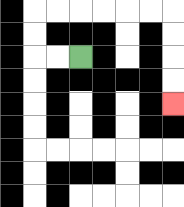{'start': '[3, 2]', 'end': '[7, 4]', 'path_directions': 'L,L,U,U,R,R,R,R,R,R,D,D,D,D', 'path_coordinates': '[[3, 2], [2, 2], [1, 2], [1, 1], [1, 0], [2, 0], [3, 0], [4, 0], [5, 0], [6, 0], [7, 0], [7, 1], [7, 2], [7, 3], [7, 4]]'}